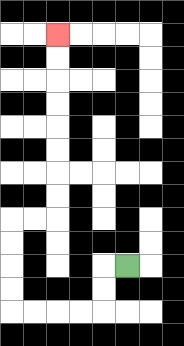{'start': '[5, 11]', 'end': '[2, 1]', 'path_directions': 'L,D,D,L,L,L,L,U,U,U,U,R,R,U,U,U,U,U,U,U,U', 'path_coordinates': '[[5, 11], [4, 11], [4, 12], [4, 13], [3, 13], [2, 13], [1, 13], [0, 13], [0, 12], [0, 11], [0, 10], [0, 9], [1, 9], [2, 9], [2, 8], [2, 7], [2, 6], [2, 5], [2, 4], [2, 3], [2, 2], [2, 1]]'}